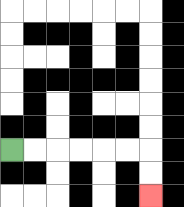{'start': '[0, 6]', 'end': '[6, 8]', 'path_directions': 'R,R,R,R,R,R,D,D', 'path_coordinates': '[[0, 6], [1, 6], [2, 6], [3, 6], [4, 6], [5, 6], [6, 6], [6, 7], [6, 8]]'}